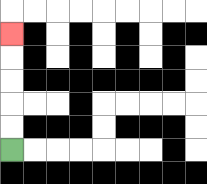{'start': '[0, 6]', 'end': '[0, 1]', 'path_directions': 'U,U,U,U,U', 'path_coordinates': '[[0, 6], [0, 5], [0, 4], [0, 3], [0, 2], [0, 1]]'}